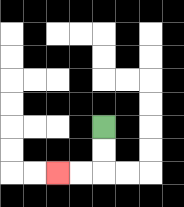{'start': '[4, 5]', 'end': '[2, 7]', 'path_directions': 'D,D,L,L', 'path_coordinates': '[[4, 5], [4, 6], [4, 7], [3, 7], [2, 7]]'}